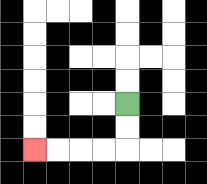{'start': '[5, 4]', 'end': '[1, 6]', 'path_directions': 'D,D,L,L,L,L', 'path_coordinates': '[[5, 4], [5, 5], [5, 6], [4, 6], [3, 6], [2, 6], [1, 6]]'}